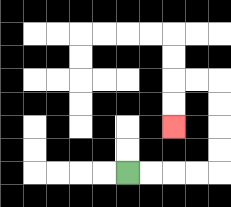{'start': '[5, 7]', 'end': '[7, 5]', 'path_directions': 'R,R,R,R,U,U,U,U,L,L,D,D', 'path_coordinates': '[[5, 7], [6, 7], [7, 7], [8, 7], [9, 7], [9, 6], [9, 5], [9, 4], [9, 3], [8, 3], [7, 3], [7, 4], [7, 5]]'}